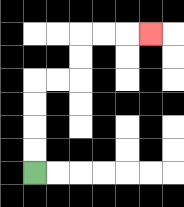{'start': '[1, 7]', 'end': '[6, 1]', 'path_directions': 'U,U,U,U,R,R,U,U,R,R,R', 'path_coordinates': '[[1, 7], [1, 6], [1, 5], [1, 4], [1, 3], [2, 3], [3, 3], [3, 2], [3, 1], [4, 1], [5, 1], [6, 1]]'}